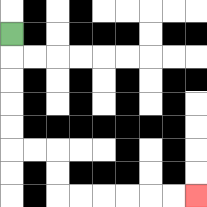{'start': '[0, 1]', 'end': '[8, 8]', 'path_directions': 'D,D,D,D,D,R,R,D,D,R,R,R,R,R,R', 'path_coordinates': '[[0, 1], [0, 2], [0, 3], [0, 4], [0, 5], [0, 6], [1, 6], [2, 6], [2, 7], [2, 8], [3, 8], [4, 8], [5, 8], [6, 8], [7, 8], [8, 8]]'}